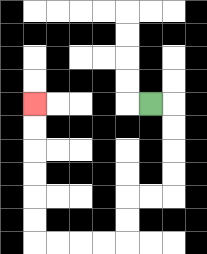{'start': '[6, 4]', 'end': '[1, 4]', 'path_directions': 'R,D,D,D,D,L,L,D,D,L,L,L,L,U,U,U,U,U,U', 'path_coordinates': '[[6, 4], [7, 4], [7, 5], [7, 6], [7, 7], [7, 8], [6, 8], [5, 8], [5, 9], [5, 10], [4, 10], [3, 10], [2, 10], [1, 10], [1, 9], [1, 8], [1, 7], [1, 6], [1, 5], [1, 4]]'}